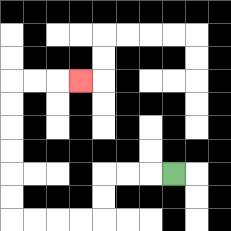{'start': '[7, 7]', 'end': '[3, 3]', 'path_directions': 'L,L,L,D,D,L,L,L,L,U,U,U,U,U,U,R,R,R', 'path_coordinates': '[[7, 7], [6, 7], [5, 7], [4, 7], [4, 8], [4, 9], [3, 9], [2, 9], [1, 9], [0, 9], [0, 8], [0, 7], [0, 6], [0, 5], [0, 4], [0, 3], [1, 3], [2, 3], [3, 3]]'}